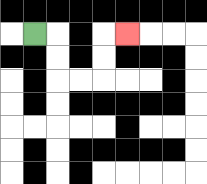{'start': '[1, 1]', 'end': '[5, 1]', 'path_directions': 'R,D,D,R,R,U,U,R', 'path_coordinates': '[[1, 1], [2, 1], [2, 2], [2, 3], [3, 3], [4, 3], [4, 2], [4, 1], [5, 1]]'}